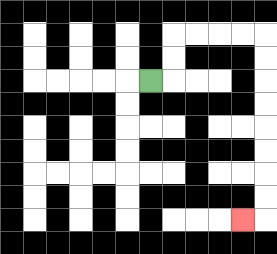{'start': '[6, 3]', 'end': '[10, 9]', 'path_directions': 'R,U,U,R,R,R,R,D,D,D,D,D,D,D,D,L', 'path_coordinates': '[[6, 3], [7, 3], [7, 2], [7, 1], [8, 1], [9, 1], [10, 1], [11, 1], [11, 2], [11, 3], [11, 4], [11, 5], [11, 6], [11, 7], [11, 8], [11, 9], [10, 9]]'}